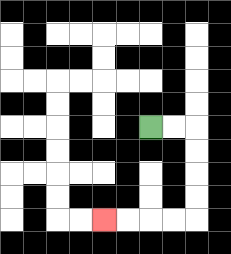{'start': '[6, 5]', 'end': '[4, 9]', 'path_directions': 'R,R,D,D,D,D,L,L,L,L', 'path_coordinates': '[[6, 5], [7, 5], [8, 5], [8, 6], [8, 7], [8, 8], [8, 9], [7, 9], [6, 9], [5, 9], [4, 9]]'}